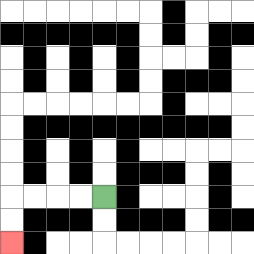{'start': '[4, 8]', 'end': '[0, 10]', 'path_directions': 'L,L,L,L,D,D', 'path_coordinates': '[[4, 8], [3, 8], [2, 8], [1, 8], [0, 8], [0, 9], [0, 10]]'}